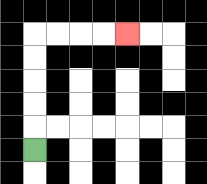{'start': '[1, 6]', 'end': '[5, 1]', 'path_directions': 'U,U,U,U,U,R,R,R,R', 'path_coordinates': '[[1, 6], [1, 5], [1, 4], [1, 3], [1, 2], [1, 1], [2, 1], [3, 1], [4, 1], [5, 1]]'}